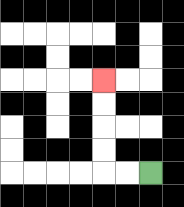{'start': '[6, 7]', 'end': '[4, 3]', 'path_directions': 'L,L,U,U,U,U', 'path_coordinates': '[[6, 7], [5, 7], [4, 7], [4, 6], [4, 5], [4, 4], [4, 3]]'}